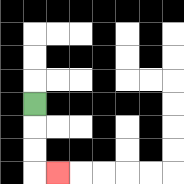{'start': '[1, 4]', 'end': '[2, 7]', 'path_directions': 'D,D,D,R', 'path_coordinates': '[[1, 4], [1, 5], [1, 6], [1, 7], [2, 7]]'}